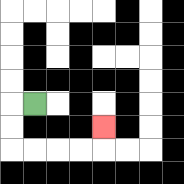{'start': '[1, 4]', 'end': '[4, 5]', 'path_directions': 'L,D,D,R,R,R,R,U', 'path_coordinates': '[[1, 4], [0, 4], [0, 5], [0, 6], [1, 6], [2, 6], [3, 6], [4, 6], [4, 5]]'}